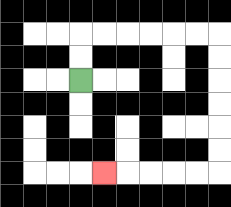{'start': '[3, 3]', 'end': '[4, 7]', 'path_directions': 'U,U,R,R,R,R,R,R,D,D,D,D,D,D,L,L,L,L,L', 'path_coordinates': '[[3, 3], [3, 2], [3, 1], [4, 1], [5, 1], [6, 1], [7, 1], [8, 1], [9, 1], [9, 2], [9, 3], [9, 4], [9, 5], [9, 6], [9, 7], [8, 7], [7, 7], [6, 7], [5, 7], [4, 7]]'}